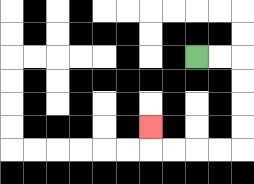{'start': '[8, 2]', 'end': '[6, 5]', 'path_directions': 'R,R,D,D,D,D,L,L,L,L,U', 'path_coordinates': '[[8, 2], [9, 2], [10, 2], [10, 3], [10, 4], [10, 5], [10, 6], [9, 6], [8, 6], [7, 6], [6, 6], [6, 5]]'}